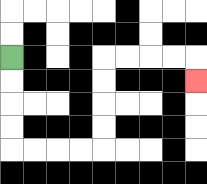{'start': '[0, 2]', 'end': '[8, 3]', 'path_directions': 'D,D,D,D,R,R,R,R,U,U,U,U,R,R,R,R,D', 'path_coordinates': '[[0, 2], [0, 3], [0, 4], [0, 5], [0, 6], [1, 6], [2, 6], [3, 6], [4, 6], [4, 5], [4, 4], [4, 3], [4, 2], [5, 2], [6, 2], [7, 2], [8, 2], [8, 3]]'}